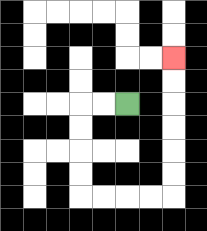{'start': '[5, 4]', 'end': '[7, 2]', 'path_directions': 'L,L,D,D,D,D,R,R,R,R,U,U,U,U,U,U', 'path_coordinates': '[[5, 4], [4, 4], [3, 4], [3, 5], [3, 6], [3, 7], [3, 8], [4, 8], [5, 8], [6, 8], [7, 8], [7, 7], [7, 6], [7, 5], [7, 4], [7, 3], [7, 2]]'}